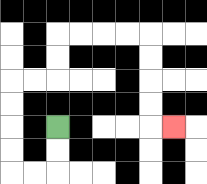{'start': '[2, 5]', 'end': '[7, 5]', 'path_directions': 'D,D,L,L,U,U,U,U,R,R,U,U,R,R,R,R,D,D,D,D,R', 'path_coordinates': '[[2, 5], [2, 6], [2, 7], [1, 7], [0, 7], [0, 6], [0, 5], [0, 4], [0, 3], [1, 3], [2, 3], [2, 2], [2, 1], [3, 1], [4, 1], [5, 1], [6, 1], [6, 2], [6, 3], [6, 4], [6, 5], [7, 5]]'}